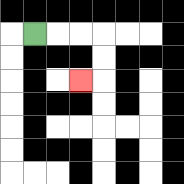{'start': '[1, 1]', 'end': '[3, 3]', 'path_directions': 'R,R,R,D,D,L', 'path_coordinates': '[[1, 1], [2, 1], [3, 1], [4, 1], [4, 2], [4, 3], [3, 3]]'}